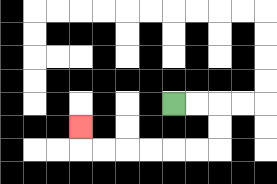{'start': '[7, 4]', 'end': '[3, 5]', 'path_directions': 'R,R,D,D,L,L,L,L,L,L,U', 'path_coordinates': '[[7, 4], [8, 4], [9, 4], [9, 5], [9, 6], [8, 6], [7, 6], [6, 6], [5, 6], [4, 6], [3, 6], [3, 5]]'}